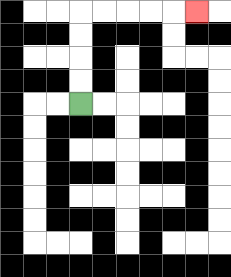{'start': '[3, 4]', 'end': '[8, 0]', 'path_directions': 'U,U,U,U,R,R,R,R,R', 'path_coordinates': '[[3, 4], [3, 3], [3, 2], [3, 1], [3, 0], [4, 0], [5, 0], [6, 0], [7, 0], [8, 0]]'}